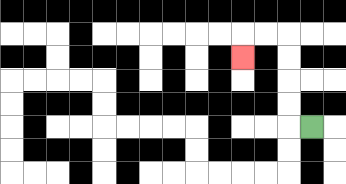{'start': '[13, 5]', 'end': '[10, 2]', 'path_directions': 'L,U,U,U,U,L,L,D', 'path_coordinates': '[[13, 5], [12, 5], [12, 4], [12, 3], [12, 2], [12, 1], [11, 1], [10, 1], [10, 2]]'}